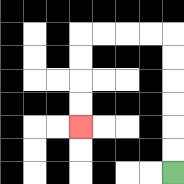{'start': '[7, 7]', 'end': '[3, 5]', 'path_directions': 'U,U,U,U,U,U,L,L,L,L,D,D,D,D', 'path_coordinates': '[[7, 7], [7, 6], [7, 5], [7, 4], [7, 3], [7, 2], [7, 1], [6, 1], [5, 1], [4, 1], [3, 1], [3, 2], [3, 3], [3, 4], [3, 5]]'}